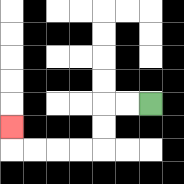{'start': '[6, 4]', 'end': '[0, 5]', 'path_directions': 'L,L,D,D,L,L,L,L,U', 'path_coordinates': '[[6, 4], [5, 4], [4, 4], [4, 5], [4, 6], [3, 6], [2, 6], [1, 6], [0, 6], [0, 5]]'}